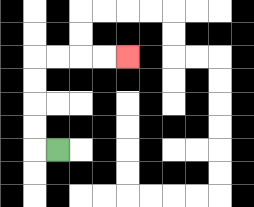{'start': '[2, 6]', 'end': '[5, 2]', 'path_directions': 'L,U,U,U,U,R,R,R,R', 'path_coordinates': '[[2, 6], [1, 6], [1, 5], [1, 4], [1, 3], [1, 2], [2, 2], [3, 2], [4, 2], [5, 2]]'}